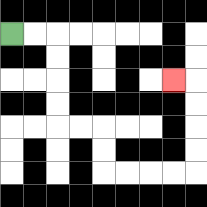{'start': '[0, 1]', 'end': '[7, 3]', 'path_directions': 'R,R,D,D,D,D,R,R,D,D,R,R,R,R,U,U,U,U,L', 'path_coordinates': '[[0, 1], [1, 1], [2, 1], [2, 2], [2, 3], [2, 4], [2, 5], [3, 5], [4, 5], [4, 6], [4, 7], [5, 7], [6, 7], [7, 7], [8, 7], [8, 6], [8, 5], [8, 4], [8, 3], [7, 3]]'}